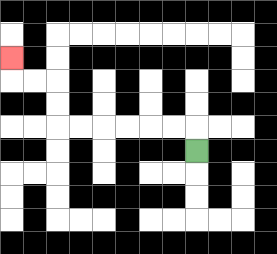{'start': '[8, 6]', 'end': '[0, 2]', 'path_directions': 'U,L,L,L,L,L,L,U,U,L,L,U', 'path_coordinates': '[[8, 6], [8, 5], [7, 5], [6, 5], [5, 5], [4, 5], [3, 5], [2, 5], [2, 4], [2, 3], [1, 3], [0, 3], [0, 2]]'}